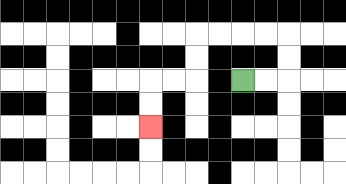{'start': '[10, 3]', 'end': '[6, 5]', 'path_directions': 'R,R,U,U,L,L,L,L,D,D,L,L,D,D', 'path_coordinates': '[[10, 3], [11, 3], [12, 3], [12, 2], [12, 1], [11, 1], [10, 1], [9, 1], [8, 1], [8, 2], [8, 3], [7, 3], [6, 3], [6, 4], [6, 5]]'}